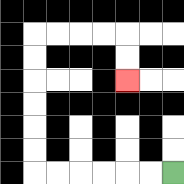{'start': '[7, 7]', 'end': '[5, 3]', 'path_directions': 'L,L,L,L,L,L,U,U,U,U,U,U,R,R,R,R,D,D', 'path_coordinates': '[[7, 7], [6, 7], [5, 7], [4, 7], [3, 7], [2, 7], [1, 7], [1, 6], [1, 5], [1, 4], [1, 3], [1, 2], [1, 1], [2, 1], [3, 1], [4, 1], [5, 1], [5, 2], [5, 3]]'}